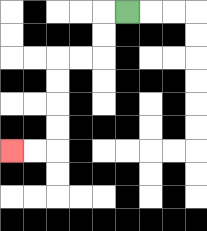{'start': '[5, 0]', 'end': '[0, 6]', 'path_directions': 'L,D,D,L,L,D,D,D,D,L,L', 'path_coordinates': '[[5, 0], [4, 0], [4, 1], [4, 2], [3, 2], [2, 2], [2, 3], [2, 4], [2, 5], [2, 6], [1, 6], [0, 6]]'}